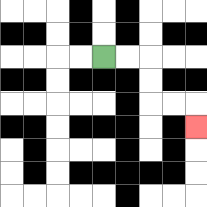{'start': '[4, 2]', 'end': '[8, 5]', 'path_directions': 'R,R,D,D,R,R,D', 'path_coordinates': '[[4, 2], [5, 2], [6, 2], [6, 3], [6, 4], [7, 4], [8, 4], [8, 5]]'}